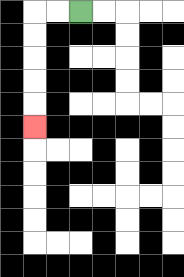{'start': '[3, 0]', 'end': '[1, 5]', 'path_directions': 'L,L,D,D,D,D,D', 'path_coordinates': '[[3, 0], [2, 0], [1, 0], [1, 1], [1, 2], [1, 3], [1, 4], [1, 5]]'}